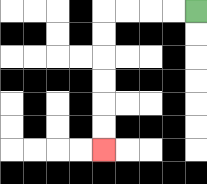{'start': '[8, 0]', 'end': '[4, 6]', 'path_directions': 'L,L,L,L,D,D,D,D,D,D', 'path_coordinates': '[[8, 0], [7, 0], [6, 0], [5, 0], [4, 0], [4, 1], [4, 2], [4, 3], [4, 4], [4, 5], [4, 6]]'}